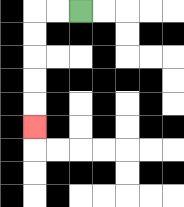{'start': '[3, 0]', 'end': '[1, 5]', 'path_directions': 'L,L,D,D,D,D,D', 'path_coordinates': '[[3, 0], [2, 0], [1, 0], [1, 1], [1, 2], [1, 3], [1, 4], [1, 5]]'}